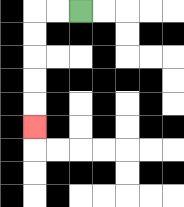{'start': '[3, 0]', 'end': '[1, 5]', 'path_directions': 'L,L,D,D,D,D,D', 'path_coordinates': '[[3, 0], [2, 0], [1, 0], [1, 1], [1, 2], [1, 3], [1, 4], [1, 5]]'}